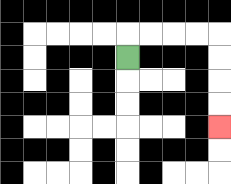{'start': '[5, 2]', 'end': '[9, 5]', 'path_directions': 'U,R,R,R,R,D,D,D,D', 'path_coordinates': '[[5, 2], [5, 1], [6, 1], [7, 1], [8, 1], [9, 1], [9, 2], [9, 3], [9, 4], [9, 5]]'}